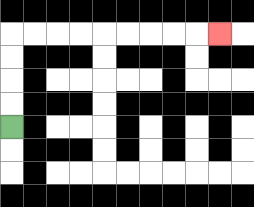{'start': '[0, 5]', 'end': '[9, 1]', 'path_directions': 'U,U,U,U,R,R,R,R,R,R,R,R,R', 'path_coordinates': '[[0, 5], [0, 4], [0, 3], [0, 2], [0, 1], [1, 1], [2, 1], [3, 1], [4, 1], [5, 1], [6, 1], [7, 1], [8, 1], [9, 1]]'}